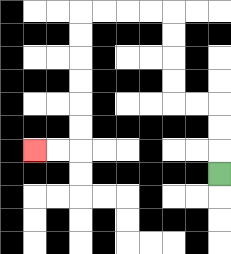{'start': '[9, 7]', 'end': '[1, 6]', 'path_directions': 'U,U,U,L,L,U,U,U,U,L,L,L,L,D,D,D,D,D,D,L,L', 'path_coordinates': '[[9, 7], [9, 6], [9, 5], [9, 4], [8, 4], [7, 4], [7, 3], [7, 2], [7, 1], [7, 0], [6, 0], [5, 0], [4, 0], [3, 0], [3, 1], [3, 2], [3, 3], [3, 4], [3, 5], [3, 6], [2, 6], [1, 6]]'}